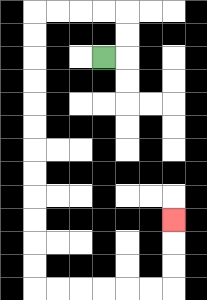{'start': '[4, 2]', 'end': '[7, 9]', 'path_directions': 'R,U,U,L,L,L,L,D,D,D,D,D,D,D,D,D,D,D,D,R,R,R,R,R,R,U,U,U', 'path_coordinates': '[[4, 2], [5, 2], [5, 1], [5, 0], [4, 0], [3, 0], [2, 0], [1, 0], [1, 1], [1, 2], [1, 3], [1, 4], [1, 5], [1, 6], [1, 7], [1, 8], [1, 9], [1, 10], [1, 11], [1, 12], [2, 12], [3, 12], [4, 12], [5, 12], [6, 12], [7, 12], [7, 11], [7, 10], [7, 9]]'}